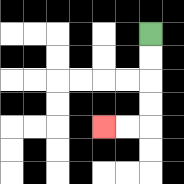{'start': '[6, 1]', 'end': '[4, 5]', 'path_directions': 'D,D,D,D,L,L', 'path_coordinates': '[[6, 1], [6, 2], [6, 3], [6, 4], [6, 5], [5, 5], [4, 5]]'}